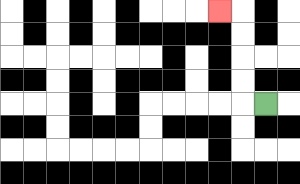{'start': '[11, 4]', 'end': '[9, 0]', 'path_directions': 'L,U,U,U,U,L', 'path_coordinates': '[[11, 4], [10, 4], [10, 3], [10, 2], [10, 1], [10, 0], [9, 0]]'}